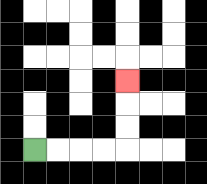{'start': '[1, 6]', 'end': '[5, 3]', 'path_directions': 'R,R,R,R,U,U,U', 'path_coordinates': '[[1, 6], [2, 6], [3, 6], [4, 6], [5, 6], [5, 5], [5, 4], [5, 3]]'}